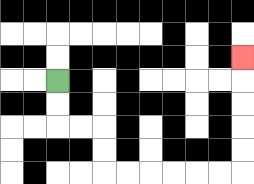{'start': '[2, 3]', 'end': '[10, 2]', 'path_directions': 'D,D,R,R,D,D,R,R,R,R,R,R,U,U,U,U,U', 'path_coordinates': '[[2, 3], [2, 4], [2, 5], [3, 5], [4, 5], [4, 6], [4, 7], [5, 7], [6, 7], [7, 7], [8, 7], [9, 7], [10, 7], [10, 6], [10, 5], [10, 4], [10, 3], [10, 2]]'}